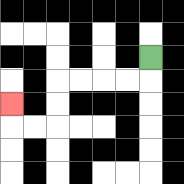{'start': '[6, 2]', 'end': '[0, 4]', 'path_directions': 'D,L,L,L,L,D,D,L,L,U', 'path_coordinates': '[[6, 2], [6, 3], [5, 3], [4, 3], [3, 3], [2, 3], [2, 4], [2, 5], [1, 5], [0, 5], [0, 4]]'}